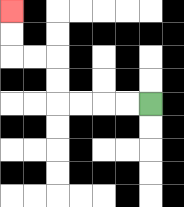{'start': '[6, 4]', 'end': '[0, 0]', 'path_directions': 'L,L,L,L,U,U,L,L,U,U', 'path_coordinates': '[[6, 4], [5, 4], [4, 4], [3, 4], [2, 4], [2, 3], [2, 2], [1, 2], [0, 2], [0, 1], [0, 0]]'}